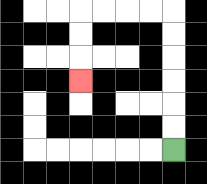{'start': '[7, 6]', 'end': '[3, 3]', 'path_directions': 'U,U,U,U,U,U,L,L,L,L,D,D,D', 'path_coordinates': '[[7, 6], [7, 5], [7, 4], [7, 3], [7, 2], [7, 1], [7, 0], [6, 0], [5, 0], [4, 0], [3, 0], [3, 1], [3, 2], [3, 3]]'}